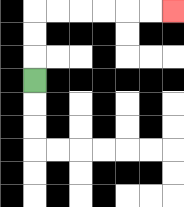{'start': '[1, 3]', 'end': '[7, 0]', 'path_directions': 'U,U,U,R,R,R,R,R,R', 'path_coordinates': '[[1, 3], [1, 2], [1, 1], [1, 0], [2, 0], [3, 0], [4, 0], [5, 0], [6, 0], [7, 0]]'}